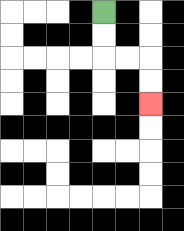{'start': '[4, 0]', 'end': '[6, 4]', 'path_directions': 'D,D,R,R,D,D', 'path_coordinates': '[[4, 0], [4, 1], [4, 2], [5, 2], [6, 2], [6, 3], [6, 4]]'}